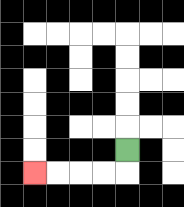{'start': '[5, 6]', 'end': '[1, 7]', 'path_directions': 'D,L,L,L,L', 'path_coordinates': '[[5, 6], [5, 7], [4, 7], [3, 7], [2, 7], [1, 7]]'}